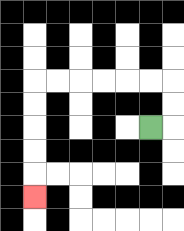{'start': '[6, 5]', 'end': '[1, 8]', 'path_directions': 'R,U,U,L,L,L,L,L,L,D,D,D,D,D', 'path_coordinates': '[[6, 5], [7, 5], [7, 4], [7, 3], [6, 3], [5, 3], [4, 3], [3, 3], [2, 3], [1, 3], [1, 4], [1, 5], [1, 6], [1, 7], [1, 8]]'}